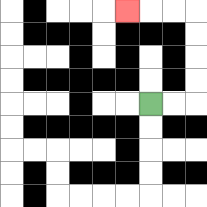{'start': '[6, 4]', 'end': '[5, 0]', 'path_directions': 'R,R,U,U,U,U,L,L,L', 'path_coordinates': '[[6, 4], [7, 4], [8, 4], [8, 3], [8, 2], [8, 1], [8, 0], [7, 0], [6, 0], [5, 0]]'}